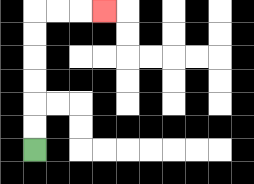{'start': '[1, 6]', 'end': '[4, 0]', 'path_directions': 'U,U,U,U,U,U,R,R,R', 'path_coordinates': '[[1, 6], [1, 5], [1, 4], [1, 3], [1, 2], [1, 1], [1, 0], [2, 0], [3, 0], [4, 0]]'}